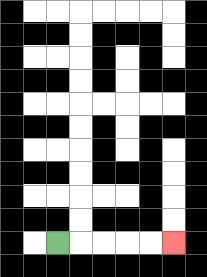{'start': '[2, 10]', 'end': '[7, 10]', 'path_directions': 'R,R,R,R,R', 'path_coordinates': '[[2, 10], [3, 10], [4, 10], [5, 10], [6, 10], [7, 10]]'}